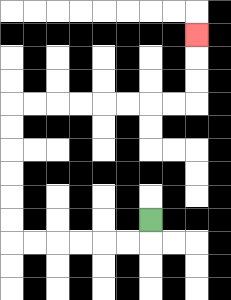{'start': '[6, 9]', 'end': '[8, 1]', 'path_directions': 'D,L,L,L,L,L,L,U,U,U,U,U,U,R,R,R,R,R,R,R,R,U,U,U', 'path_coordinates': '[[6, 9], [6, 10], [5, 10], [4, 10], [3, 10], [2, 10], [1, 10], [0, 10], [0, 9], [0, 8], [0, 7], [0, 6], [0, 5], [0, 4], [1, 4], [2, 4], [3, 4], [4, 4], [5, 4], [6, 4], [7, 4], [8, 4], [8, 3], [8, 2], [8, 1]]'}